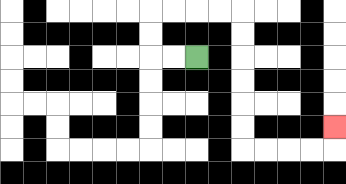{'start': '[8, 2]', 'end': '[14, 5]', 'path_directions': 'L,L,U,U,R,R,R,R,D,D,D,D,D,D,R,R,R,R,U', 'path_coordinates': '[[8, 2], [7, 2], [6, 2], [6, 1], [6, 0], [7, 0], [8, 0], [9, 0], [10, 0], [10, 1], [10, 2], [10, 3], [10, 4], [10, 5], [10, 6], [11, 6], [12, 6], [13, 6], [14, 6], [14, 5]]'}